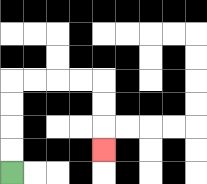{'start': '[0, 7]', 'end': '[4, 6]', 'path_directions': 'U,U,U,U,R,R,R,R,D,D,D', 'path_coordinates': '[[0, 7], [0, 6], [0, 5], [0, 4], [0, 3], [1, 3], [2, 3], [3, 3], [4, 3], [4, 4], [4, 5], [4, 6]]'}